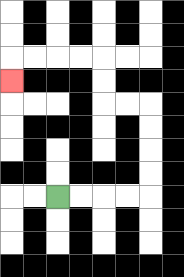{'start': '[2, 8]', 'end': '[0, 3]', 'path_directions': 'R,R,R,R,U,U,U,U,L,L,U,U,L,L,L,L,D', 'path_coordinates': '[[2, 8], [3, 8], [4, 8], [5, 8], [6, 8], [6, 7], [6, 6], [6, 5], [6, 4], [5, 4], [4, 4], [4, 3], [4, 2], [3, 2], [2, 2], [1, 2], [0, 2], [0, 3]]'}